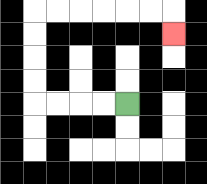{'start': '[5, 4]', 'end': '[7, 1]', 'path_directions': 'L,L,L,L,U,U,U,U,R,R,R,R,R,R,D', 'path_coordinates': '[[5, 4], [4, 4], [3, 4], [2, 4], [1, 4], [1, 3], [1, 2], [1, 1], [1, 0], [2, 0], [3, 0], [4, 0], [5, 0], [6, 0], [7, 0], [7, 1]]'}